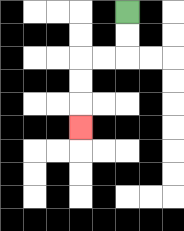{'start': '[5, 0]', 'end': '[3, 5]', 'path_directions': 'D,D,L,L,D,D,D', 'path_coordinates': '[[5, 0], [5, 1], [5, 2], [4, 2], [3, 2], [3, 3], [3, 4], [3, 5]]'}